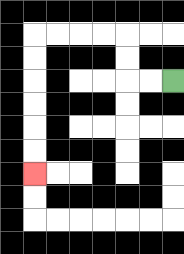{'start': '[7, 3]', 'end': '[1, 7]', 'path_directions': 'L,L,U,U,L,L,L,L,D,D,D,D,D,D', 'path_coordinates': '[[7, 3], [6, 3], [5, 3], [5, 2], [5, 1], [4, 1], [3, 1], [2, 1], [1, 1], [1, 2], [1, 3], [1, 4], [1, 5], [1, 6], [1, 7]]'}